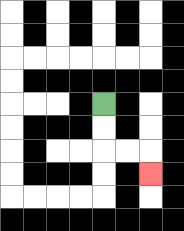{'start': '[4, 4]', 'end': '[6, 7]', 'path_directions': 'D,D,R,R,D', 'path_coordinates': '[[4, 4], [4, 5], [4, 6], [5, 6], [6, 6], [6, 7]]'}